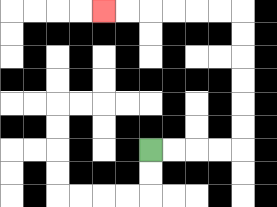{'start': '[6, 6]', 'end': '[4, 0]', 'path_directions': 'R,R,R,R,U,U,U,U,U,U,L,L,L,L,L,L', 'path_coordinates': '[[6, 6], [7, 6], [8, 6], [9, 6], [10, 6], [10, 5], [10, 4], [10, 3], [10, 2], [10, 1], [10, 0], [9, 0], [8, 0], [7, 0], [6, 0], [5, 0], [4, 0]]'}